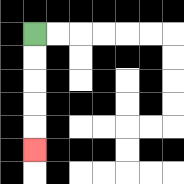{'start': '[1, 1]', 'end': '[1, 6]', 'path_directions': 'D,D,D,D,D', 'path_coordinates': '[[1, 1], [1, 2], [1, 3], [1, 4], [1, 5], [1, 6]]'}